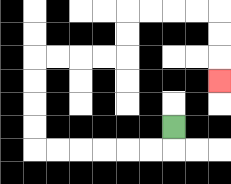{'start': '[7, 5]', 'end': '[9, 3]', 'path_directions': 'D,L,L,L,L,L,L,U,U,U,U,R,R,R,R,U,U,R,R,R,R,D,D,D', 'path_coordinates': '[[7, 5], [7, 6], [6, 6], [5, 6], [4, 6], [3, 6], [2, 6], [1, 6], [1, 5], [1, 4], [1, 3], [1, 2], [2, 2], [3, 2], [4, 2], [5, 2], [5, 1], [5, 0], [6, 0], [7, 0], [8, 0], [9, 0], [9, 1], [9, 2], [9, 3]]'}